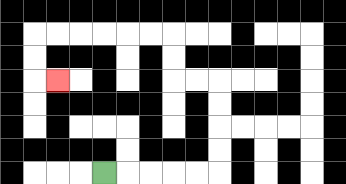{'start': '[4, 7]', 'end': '[2, 3]', 'path_directions': 'R,R,R,R,R,U,U,U,U,L,L,U,U,L,L,L,L,L,L,D,D,R', 'path_coordinates': '[[4, 7], [5, 7], [6, 7], [7, 7], [8, 7], [9, 7], [9, 6], [9, 5], [9, 4], [9, 3], [8, 3], [7, 3], [7, 2], [7, 1], [6, 1], [5, 1], [4, 1], [3, 1], [2, 1], [1, 1], [1, 2], [1, 3], [2, 3]]'}